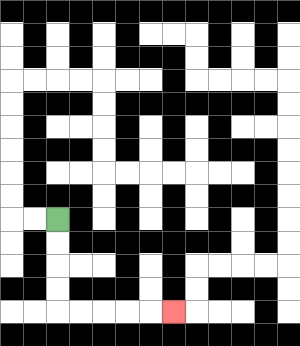{'start': '[2, 9]', 'end': '[7, 13]', 'path_directions': 'D,D,D,D,R,R,R,R,R', 'path_coordinates': '[[2, 9], [2, 10], [2, 11], [2, 12], [2, 13], [3, 13], [4, 13], [5, 13], [6, 13], [7, 13]]'}